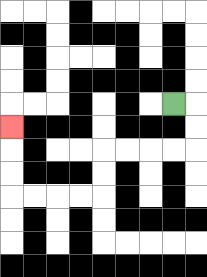{'start': '[7, 4]', 'end': '[0, 5]', 'path_directions': 'R,D,D,L,L,L,L,D,D,L,L,L,L,U,U,U', 'path_coordinates': '[[7, 4], [8, 4], [8, 5], [8, 6], [7, 6], [6, 6], [5, 6], [4, 6], [4, 7], [4, 8], [3, 8], [2, 8], [1, 8], [0, 8], [0, 7], [0, 6], [0, 5]]'}